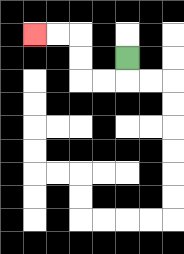{'start': '[5, 2]', 'end': '[1, 1]', 'path_directions': 'D,L,L,U,U,L,L', 'path_coordinates': '[[5, 2], [5, 3], [4, 3], [3, 3], [3, 2], [3, 1], [2, 1], [1, 1]]'}